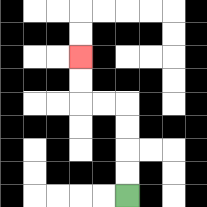{'start': '[5, 8]', 'end': '[3, 2]', 'path_directions': 'U,U,U,U,L,L,U,U', 'path_coordinates': '[[5, 8], [5, 7], [5, 6], [5, 5], [5, 4], [4, 4], [3, 4], [3, 3], [3, 2]]'}